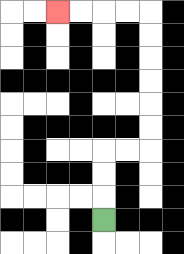{'start': '[4, 9]', 'end': '[2, 0]', 'path_directions': 'U,U,U,R,R,U,U,U,U,U,U,L,L,L,L', 'path_coordinates': '[[4, 9], [4, 8], [4, 7], [4, 6], [5, 6], [6, 6], [6, 5], [6, 4], [6, 3], [6, 2], [6, 1], [6, 0], [5, 0], [4, 0], [3, 0], [2, 0]]'}